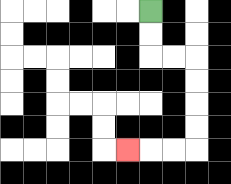{'start': '[6, 0]', 'end': '[5, 6]', 'path_directions': 'D,D,R,R,D,D,D,D,L,L,L', 'path_coordinates': '[[6, 0], [6, 1], [6, 2], [7, 2], [8, 2], [8, 3], [8, 4], [8, 5], [8, 6], [7, 6], [6, 6], [5, 6]]'}